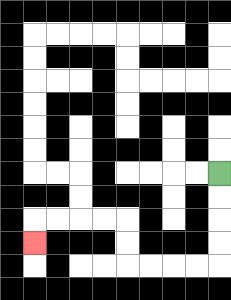{'start': '[9, 7]', 'end': '[1, 10]', 'path_directions': 'D,D,D,D,L,L,L,L,U,U,L,L,L,L,D', 'path_coordinates': '[[9, 7], [9, 8], [9, 9], [9, 10], [9, 11], [8, 11], [7, 11], [6, 11], [5, 11], [5, 10], [5, 9], [4, 9], [3, 9], [2, 9], [1, 9], [1, 10]]'}